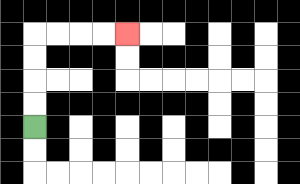{'start': '[1, 5]', 'end': '[5, 1]', 'path_directions': 'U,U,U,U,R,R,R,R', 'path_coordinates': '[[1, 5], [1, 4], [1, 3], [1, 2], [1, 1], [2, 1], [3, 1], [4, 1], [5, 1]]'}